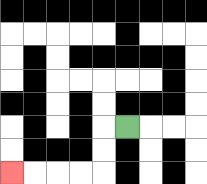{'start': '[5, 5]', 'end': '[0, 7]', 'path_directions': 'L,D,D,L,L,L,L', 'path_coordinates': '[[5, 5], [4, 5], [4, 6], [4, 7], [3, 7], [2, 7], [1, 7], [0, 7]]'}